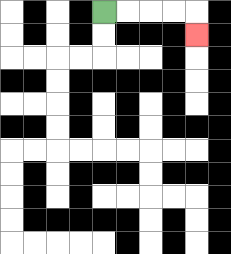{'start': '[4, 0]', 'end': '[8, 1]', 'path_directions': 'R,R,R,R,D', 'path_coordinates': '[[4, 0], [5, 0], [6, 0], [7, 0], [8, 0], [8, 1]]'}